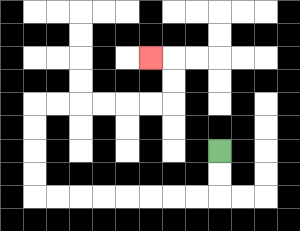{'start': '[9, 6]', 'end': '[6, 2]', 'path_directions': 'D,D,L,L,L,L,L,L,L,L,U,U,U,U,R,R,R,R,R,R,U,U,L', 'path_coordinates': '[[9, 6], [9, 7], [9, 8], [8, 8], [7, 8], [6, 8], [5, 8], [4, 8], [3, 8], [2, 8], [1, 8], [1, 7], [1, 6], [1, 5], [1, 4], [2, 4], [3, 4], [4, 4], [5, 4], [6, 4], [7, 4], [7, 3], [7, 2], [6, 2]]'}